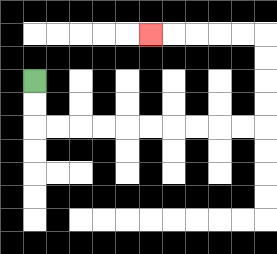{'start': '[1, 3]', 'end': '[6, 1]', 'path_directions': 'D,D,R,R,R,R,R,R,R,R,R,R,U,U,U,U,L,L,L,L,L', 'path_coordinates': '[[1, 3], [1, 4], [1, 5], [2, 5], [3, 5], [4, 5], [5, 5], [6, 5], [7, 5], [8, 5], [9, 5], [10, 5], [11, 5], [11, 4], [11, 3], [11, 2], [11, 1], [10, 1], [9, 1], [8, 1], [7, 1], [6, 1]]'}